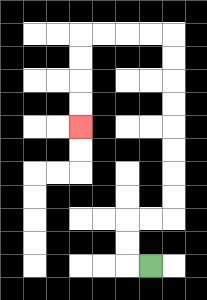{'start': '[6, 11]', 'end': '[3, 5]', 'path_directions': 'L,U,U,R,R,U,U,U,U,U,U,U,U,L,L,L,L,D,D,D,D', 'path_coordinates': '[[6, 11], [5, 11], [5, 10], [5, 9], [6, 9], [7, 9], [7, 8], [7, 7], [7, 6], [7, 5], [7, 4], [7, 3], [7, 2], [7, 1], [6, 1], [5, 1], [4, 1], [3, 1], [3, 2], [3, 3], [3, 4], [3, 5]]'}